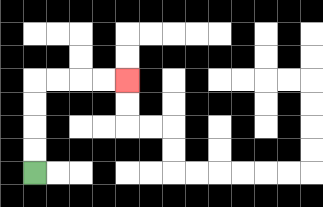{'start': '[1, 7]', 'end': '[5, 3]', 'path_directions': 'U,U,U,U,R,R,R,R', 'path_coordinates': '[[1, 7], [1, 6], [1, 5], [1, 4], [1, 3], [2, 3], [3, 3], [4, 3], [5, 3]]'}